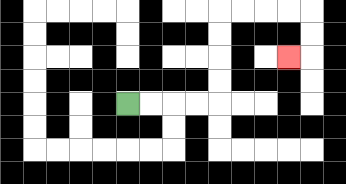{'start': '[5, 4]', 'end': '[12, 2]', 'path_directions': 'R,R,R,R,U,U,U,U,R,R,R,R,D,D,L', 'path_coordinates': '[[5, 4], [6, 4], [7, 4], [8, 4], [9, 4], [9, 3], [9, 2], [9, 1], [9, 0], [10, 0], [11, 0], [12, 0], [13, 0], [13, 1], [13, 2], [12, 2]]'}